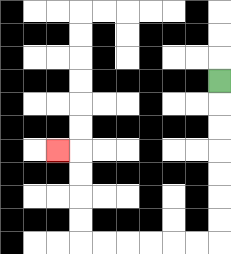{'start': '[9, 3]', 'end': '[2, 6]', 'path_directions': 'D,D,D,D,D,D,D,L,L,L,L,L,L,U,U,U,U,L', 'path_coordinates': '[[9, 3], [9, 4], [9, 5], [9, 6], [9, 7], [9, 8], [9, 9], [9, 10], [8, 10], [7, 10], [6, 10], [5, 10], [4, 10], [3, 10], [3, 9], [3, 8], [3, 7], [3, 6], [2, 6]]'}